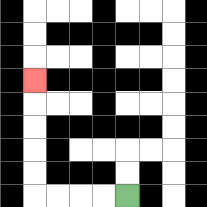{'start': '[5, 8]', 'end': '[1, 3]', 'path_directions': 'L,L,L,L,U,U,U,U,U', 'path_coordinates': '[[5, 8], [4, 8], [3, 8], [2, 8], [1, 8], [1, 7], [1, 6], [1, 5], [1, 4], [1, 3]]'}